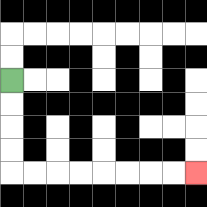{'start': '[0, 3]', 'end': '[8, 7]', 'path_directions': 'D,D,D,D,R,R,R,R,R,R,R,R', 'path_coordinates': '[[0, 3], [0, 4], [0, 5], [0, 6], [0, 7], [1, 7], [2, 7], [3, 7], [4, 7], [5, 7], [6, 7], [7, 7], [8, 7]]'}